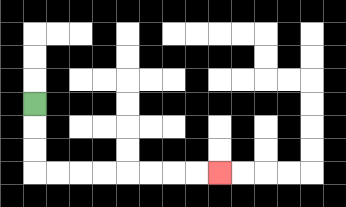{'start': '[1, 4]', 'end': '[9, 7]', 'path_directions': 'D,D,D,R,R,R,R,R,R,R,R', 'path_coordinates': '[[1, 4], [1, 5], [1, 6], [1, 7], [2, 7], [3, 7], [4, 7], [5, 7], [6, 7], [7, 7], [8, 7], [9, 7]]'}